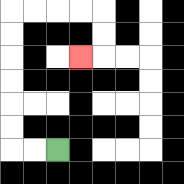{'start': '[2, 6]', 'end': '[3, 2]', 'path_directions': 'L,L,U,U,U,U,U,U,R,R,R,R,D,D,L', 'path_coordinates': '[[2, 6], [1, 6], [0, 6], [0, 5], [0, 4], [0, 3], [0, 2], [0, 1], [0, 0], [1, 0], [2, 0], [3, 0], [4, 0], [4, 1], [4, 2], [3, 2]]'}